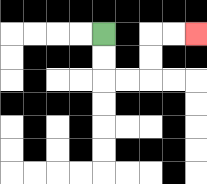{'start': '[4, 1]', 'end': '[8, 1]', 'path_directions': 'D,D,R,R,U,U,R,R', 'path_coordinates': '[[4, 1], [4, 2], [4, 3], [5, 3], [6, 3], [6, 2], [6, 1], [7, 1], [8, 1]]'}